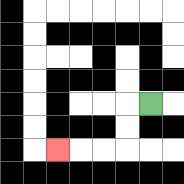{'start': '[6, 4]', 'end': '[2, 6]', 'path_directions': 'L,D,D,L,L,L', 'path_coordinates': '[[6, 4], [5, 4], [5, 5], [5, 6], [4, 6], [3, 6], [2, 6]]'}